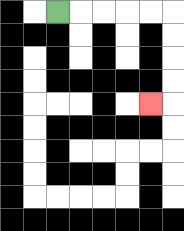{'start': '[2, 0]', 'end': '[6, 4]', 'path_directions': 'R,R,R,R,R,D,D,D,D,L', 'path_coordinates': '[[2, 0], [3, 0], [4, 0], [5, 0], [6, 0], [7, 0], [7, 1], [7, 2], [7, 3], [7, 4], [6, 4]]'}